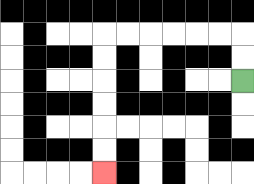{'start': '[10, 3]', 'end': '[4, 7]', 'path_directions': 'U,U,L,L,L,L,L,L,D,D,D,D,D,D', 'path_coordinates': '[[10, 3], [10, 2], [10, 1], [9, 1], [8, 1], [7, 1], [6, 1], [5, 1], [4, 1], [4, 2], [4, 3], [4, 4], [4, 5], [4, 6], [4, 7]]'}